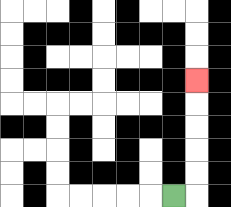{'start': '[7, 8]', 'end': '[8, 3]', 'path_directions': 'R,U,U,U,U,U', 'path_coordinates': '[[7, 8], [8, 8], [8, 7], [8, 6], [8, 5], [8, 4], [8, 3]]'}